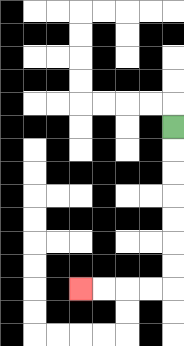{'start': '[7, 5]', 'end': '[3, 12]', 'path_directions': 'D,D,D,D,D,D,D,L,L,L,L', 'path_coordinates': '[[7, 5], [7, 6], [7, 7], [7, 8], [7, 9], [7, 10], [7, 11], [7, 12], [6, 12], [5, 12], [4, 12], [3, 12]]'}